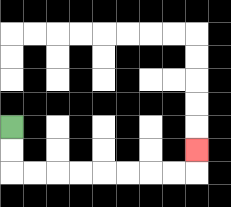{'start': '[0, 5]', 'end': '[8, 6]', 'path_directions': 'D,D,R,R,R,R,R,R,R,R,U', 'path_coordinates': '[[0, 5], [0, 6], [0, 7], [1, 7], [2, 7], [3, 7], [4, 7], [5, 7], [6, 7], [7, 7], [8, 7], [8, 6]]'}